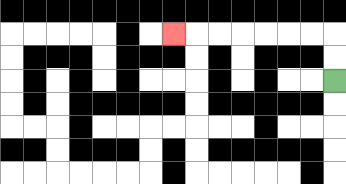{'start': '[14, 3]', 'end': '[7, 1]', 'path_directions': 'U,U,L,L,L,L,L,L,L', 'path_coordinates': '[[14, 3], [14, 2], [14, 1], [13, 1], [12, 1], [11, 1], [10, 1], [9, 1], [8, 1], [7, 1]]'}